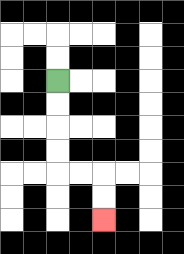{'start': '[2, 3]', 'end': '[4, 9]', 'path_directions': 'D,D,D,D,R,R,D,D', 'path_coordinates': '[[2, 3], [2, 4], [2, 5], [2, 6], [2, 7], [3, 7], [4, 7], [4, 8], [4, 9]]'}